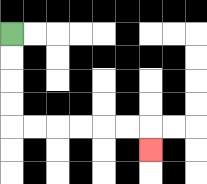{'start': '[0, 1]', 'end': '[6, 6]', 'path_directions': 'D,D,D,D,R,R,R,R,R,R,D', 'path_coordinates': '[[0, 1], [0, 2], [0, 3], [0, 4], [0, 5], [1, 5], [2, 5], [3, 5], [4, 5], [5, 5], [6, 5], [6, 6]]'}